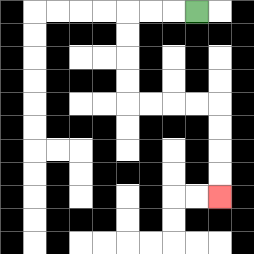{'start': '[8, 0]', 'end': '[9, 8]', 'path_directions': 'L,L,L,D,D,D,D,R,R,R,R,D,D,D,D', 'path_coordinates': '[[8, 0], [7, 0], [6, 0], [5, 0], [5, 1], [5, 2], [5, 3], [5, 4], [6, 4], [7, 4], [8, 4], [9, 4], [9, 5], [9, 6], [9, 7], [9, 8]]'}